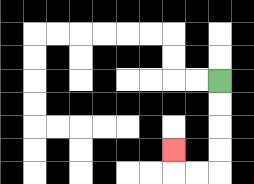{'start': '[9, 3]', 'end': '[7, 6]', 'path_directions': 'D,D,D,D,L,L,U', 'path_coordinates': '[[9, 3], [9, 4], [9, 5], [9, 6], [9, 7], [8, 7], [7, 7], [7, 6]]'}